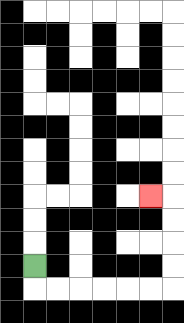{'start': '[1, 11]', 'end': '[6, 8]', 'path_directions': 'D,R,R,R,R,R,R,U,U,U,U,L', 'path_coordinates': '[[1, 11], [1, 12], [2, 12], [3, 12], [4, 12], [5, 12], [6, 12], [7, 12], [7, 11], [7, 10], [7, 9], [7, 8], [6, 8]]'}